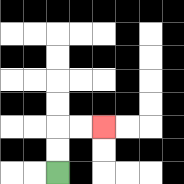{'start': '[2, 7]', 'end': '[4, 5]', 'path_directions': 'U,U,R,R', 'path_coordinates': '[[2, 7], [2, 6], [2, 5], [3, 5], [4, 5]]'}